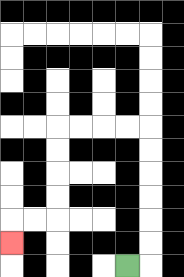{'start': '[5, 11]', 'end': '[0, 10]', 'path_directions': 'R,U,U,U,U,U,U,L,L,L,L,D,D,D,D,L,L,D', 'path_coordinates': '[[5, 11], [6, 11], [6, 10], [6, 9], [6, 8], [6, 7], [6, 6], [6, 5], [5, 5], [4, 5], [3, 5], [2, 5], [2, 6], [2, 7], [2, 8], [2, 9], [1, 9], [0, 9], [0, 10]]'}